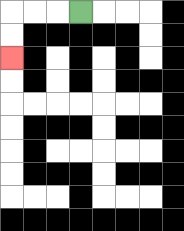{'start': '[3, 0]', 'end': '[0, 2]', 'path_directions': 'L,L,L,D,D', 'path_coordinates': '[[3, 0], [2, 0], [1, 0], [0, 0], [0, 1], [0, 2]]'}